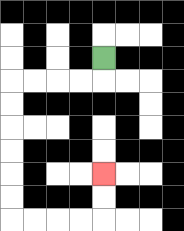{'start': '[4, 2]', 'end': '[4, 7]', 'path_directions': 'D,L,L,L,L,D,D,D,D,D,D,R,R,R,R,U,U', 'path_coordinates': '[[4, 2], [4, 3], [3, 3], [2, 3], [1, 3], [0, 3], [0, 4], [0, 5], [0, 6], [0, 7], [0, 8], [0, 9], [1, 9], [2, 9], [3, 9], [4, 9], [4, 8], [4, 7]]'}